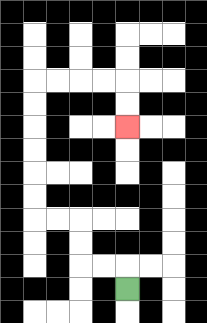{'start': '[5, 12]', 'end': '[5, 5]', 'path_directions': 'U,L,L,U,U,L,L,U,U,U,U,U,U,R,R,R,R,D,D', 'path_coordinates': '[[5, 12], [5, 11], [4, 11], [3, 11], [3, 10], [3, 9], [2, 9], [1, 9], [1, 8], [1, 7], [1, 6], [1, 5], [1, 4], [1, 3], [2, 3], [3, 3], [4, 3], [5, 3], [5, 4], [5, 5]]'}